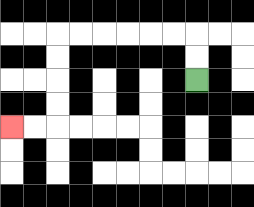{'start': '[8, 3]', 'end': '[0, 5]', 'path_directions': 'U,U,L,L,L,L,L,L,D,D,D,D,L,L', 'path_coordinates': '[[8, 3], [8, 2], [8, 1], [7, 1], [6, 1], [5, 1], [4, 1], [3, 1], [2, 1], [2, 2], [2, 3], [2, 4], [2, 5], [1, 5], [0, 5]]'}